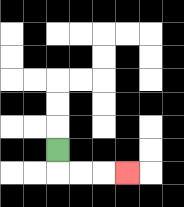{'start': '[2, 6]', 'end': '[5, 7]', 'path_directions': 'D,R,R,R', 'path_coordinates': '[[2, 6], [2, 7], [3, 7], [4, 7], [5, 7]]'}